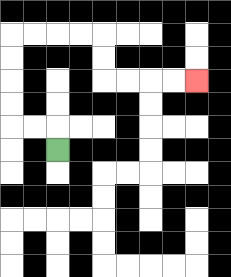{'start': '[2, 6]', 'end': '[8, 3]', 'path_directions': 'U,L,L,U,U,U,U,R,R,R,R,D,D,R,R,R,R', 'path_coordinates': '[[2, 6], [2, 5], [1, 5], [0, 5], [0, 4], [0, 3], [0, 2], [0, 1], [1, 1], [2, 1], [3, 1], [4, 1], [4, 2], [4, 3], [5, 3], [6, 3], [7, 3], [8, 3]]'}